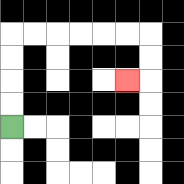{'start': '[0, 5]', 'end': '[5, 3]', 'path_directions': 'U,U,U,U,R,R,R,R,R,R,D,D,L', 'path_coordinates': '[[0, 5], [0, 4], [0, 3], [0, 2], [0, 1], [1, 1], [2, 1], [3, 1], [4, 1], [5, 1], [6, 1], [6, 2], [6, 3], [5, 3]]'}